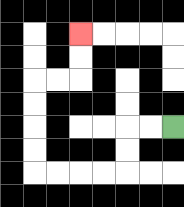{'start': '[7, 5]', 'end': '[3, 1]', 'path_directions': 'L,L,D,D,L,L,L,L,U,U,U,U,R,R,U,U', 'path_coordinates': '[[7, 5], [6, 5], [5, 5], [5, 6], [5, 7], [4, 7], [3, 7], [2, 7], [1, 7], [1, 6], [1, 5], [1, 4], [1, 3], [2, 3], [3, 3], [3, 2], [3, 1]]'}